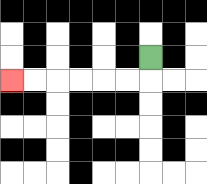{'start': '[6, 2]', 'end': '[0, 3]', 'path_directions': 'D,L,L,L,L,L,L', 'path_coordinates': '[[6, 2], [6, 3], [5, 3], [4, 3], [3, 3], [2, 3], [1, 3], [0, 3]]'}